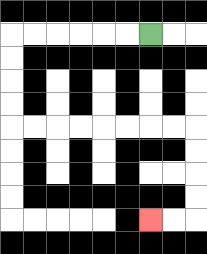{'start': '[6, 1]', 'end': '[6, 9]', 'path_directions': 'L,L,L,L,L,L,D,D,D,D,R,R,R,R,R,R,R,R,D,D,D,D,L,L', 'path_coordinates': '[[6, 1], [5, 1], [4, 1], [3, 1], [2, 1], [1, 1], [0, 1], [0, 2], [0, 3], [0, 4], [0, 5], [1, 5], [2, 5], [3, 5], [4, 5], [5, 5], [6, 5], [7, 5], [8, 5], [8, 6], [8, 7], [8, 8], [8, 9], [7, 9], [6, 9]]'}